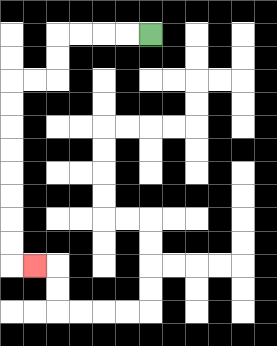{'start': '[6, 1]', 'end': '[1, 11]', 'path_directions': 'L,L,L,L,D,D,L,L,D,D,D,D,D,D,D,D,R', 'path_coordinates': '[[6, 1], [5, 1], [4, 1], [3, 1], [2, 1], [2, 2], [2, 3], [1, 3], [0, 3], [0, 4], [0, 5], [0, 6], [0, 7], [0, 8], [0, 9], [0, 10], [0, 11], [1, 11]]'}